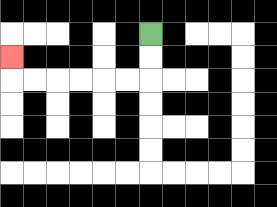{'start': '[6, 1]', 'end': '[0, 2]', 'path_directions': 'D,D,L,L,L,L,L,L,U', 'path_coordinates': '[[6, 1], [6, 2], [6, 3], [5, 3], [4, 3], [3, 3], [2, 3], [1, 3], [0, 3], [0, 2]]'}